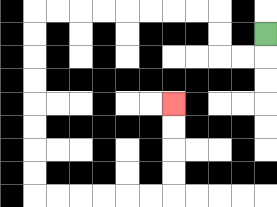{'start': '[11, 1]', 'end': '[7, 4]', 'path_directions': 'D,L,L,U,U,L,L,L,L,L,L,L,L,D,D,D,D,D,D,D,D,R,R,R,R,R,R,U,U,U,U', 'path_coordinates': '[[11, 1], [11, 2], [10, 2], [9, 2], [9, 1], [9, 0], [8, 0], [7, 0], [6, 0], [5, 0], [4, 0], [3, 0], [2, 0], [1, 0], [1, 1], [1, 2], [1, 3], [1, 4], [1, 5], [1, 6], [1, 7], [1, 8], [2, 8], [3, 8], [4, 8], [5, 8], [6, 8], [7, 8], [7, 7], [7, 6], [7, 5], [7, 4]]'}